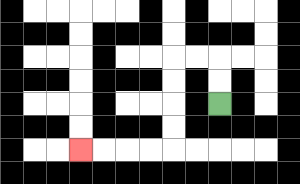{'start': '[9, 4]', 'end': '[3, 6]', 'path_directions': 'U,U,L,L,D,D,D,D,L,L,L,L', 'path_coordinates': '[[9, 4], [9, 3], [9, 2], [8, 2], [7, 2], [7, 3], [7, 4], [7, 5], [7, 6], [6, 6], [5, 6], [4, 6], [3, 6]]'}